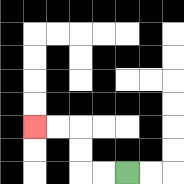{'start': '[5, 7]', 'end': '[1, 5]', 'path_directions': 'L,L,U,U,L,L', 'path_coordinates': '[[5, 7], [4, 7], [3, 7], [3, 6], [3, 5], [2, 5], [1, 5]]'}